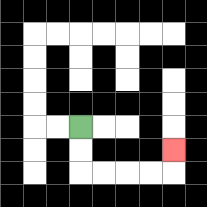{'start': '[3, 5]', 'end': '[7, 6]', 'path_directions': 'D,D,R,R,R,R,U', 'path_coordinates': '[[3, 5], [3, 6], [3, 7], [4, 7], [5, 7], [6, 7], [7, 7], [7, 6]]'}